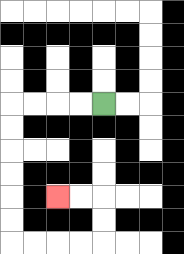{'start': '[4, 4]', 'end': '[2, 8]', 'path_directions': 'L,L,L,L,D,D,D,D,D,D,R,R,R,R,U,U,L,L', 'path_coordinates': '[[4, 4], [3, 4], [2, 4], [1, 4], [0, 4], [0, 5], [0, 6], [0, 7], [0, 8], [0, 9], [0, 10], [1, 10], [2, 10], [3, 10], [4, 10], [4, 9], [4, 8], [3, 8], [2, 8]]'}